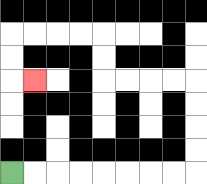{'start': '[0, 7]', 'end': '[1, 3]', 'path_directions': 'R,R,R,R,R,R,R,R,U,U,U,U,L,L,L,L,U,U,L,L,L,L,D,D,R', 'path_coordinates': '[[0, 7], [1, 7], [2, 7], [3, 7], [4, 7], [5, 7], [6, 7], [7, 7], [8, 7], [8, 6], [8, 5], [8, 4], [8, 3], [7, 3], [6, 3], [5, 3], [4, 3], [4, 2], [4, 1], [3, 1], [2, 1], [1, 1], [0, 1], [0, 2], [0, 3], [1, 3]]'}